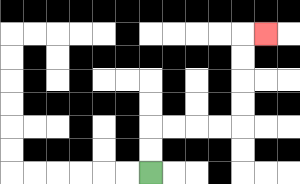{'start': '[6, 7]', 'end': '[11, 1]', 'path_directions': 'U,U,R,R,R,R,U,U,U,U,R', 'path_coordinates': '[[6, 7], [6, 6], [6, 5], [7, 5], [8, 5], [9, 5], [10, 5], [10, 4], [10, 3], [10, 2], [10, 1], [11, 1]]'}